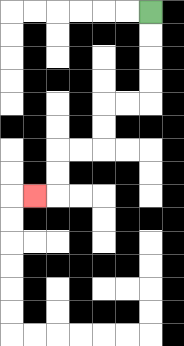{'start': '[6, 0]', 'end': '[1, 8]', 'path_directions': 'D,D,D,D,L,L,D,D,L,L,D,D,L', 'path_coordinates': '[[6, 0], [6, 1], [6, 2], [6, 3], [6, 4], [5, 4], [4, 4], [4, 5], [4, 6], [3, 6], [2, 6], [2, 7], [2, 8], [1, 8]]'}